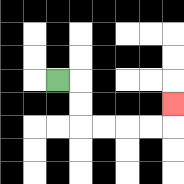{'start': '[2, 3]', 'end': '[7, 4]', 'path_directions': 'R,D,D,R,R,R,R,U', 'path_coordinates': '[[2, 3], [3, 3], [3, 4], [3, 5], [4, 5], [5, 5], [6, 5], [7, 5], [7, 4]]'}